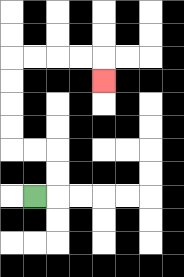{'start': '[1, 8]', 'end': '[4, 3]', 'path_directions': 'R,U,U,L,L,U,U,U,U,R,R,R,R,D', 'path_coordinates': '[[1, 8], [2, 8], [2, 7], [2, 6], [1, 6], [0, 6], [0, 5], [0, 4], [0, 3], [0, 2], [1, 2], [2, 2], [3, 2], [4, 2], [4, 3]]'}